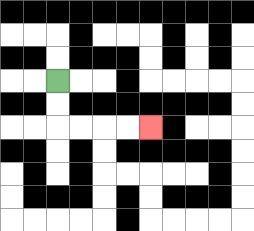{'start': '[2, 3]', 'end': '[6, 5]', 'path_directions': 'D,D,R,R,R,R', 'path_coordinates': '[[2, 3], [2, 4], [2, 5], [3, 5], [4, 5], [5, 5], [6, 5]]'}